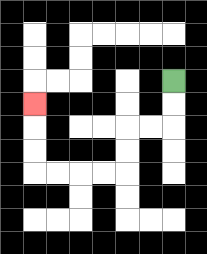{'start': '[7, 3]', 'end': '[1, 4]', 'path_directions': 'D,D,L,L,D,D,L,L,L,L,U,U,U', 'path_coordinates': '[[7, 3], [7, 4], [7, 5], [6, 5], [5, 5], [5, 6], [5, 7], [4, 7], [3, 7], [2, 7], [1, 7], [1, 6], [1, 5], [1, 4]]'}